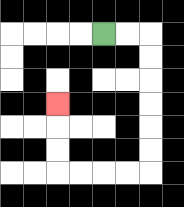{'start': '[4, 1]', 'end': '[2, 4]', 'path_directions': 'R,R,D,D,D,D,D,D,L,L,L,L,U,U,U', 'path_coordinates': '[[4, 1], [5, 1], [6, 1], [6, 2], [6, 3], [6, 4], [6, 5], [6, 6], [6, 7], [5, 7], [4, 7], [3, 7], [2, 7], [2, 6], [2, 5], [2, 4]]'}